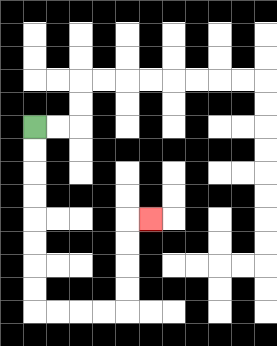{'start': '[1, 5]', 'end': '[6, 9]', 'path_directions': 'D,D,D,D,D,D,D,D,R,R,R,R,U,U,U,U,R', 'path_coordinates': '[[1, 5], [1, 6], [1, 7], [1, 8], [1, 9], [1, 10], [1, 11], [1, 12], [1, 13], [2, 13], [3, 13], [4, 13], [5, 13], [5, 12], [5, 11], [5, 10], [5, 9], [6, 9]]'}